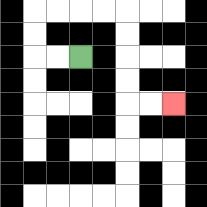{'start': '[3, 2]', 'end': '[7, 4]', 'path_directions': 'L,L,U,U,R,R,R,R,D,D,D,D,R,R', 'path_coordinates': '[[3, 2], [2, 2], [1, 2], [1, 1], [1, 0], [2, 0], [3, 0], [4, 0], [5, 0], [5, 1], [5, 2], [5, 3], [5, 4], [6, 4], [7, 4]]'}